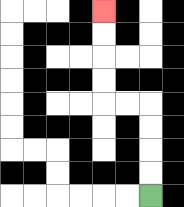{'start': '[6, 8]', 'end': '[4, 0]', 'path_directions': 'U,U,U,U,L,L,U,U,U,U', 'path_coordinates': '[[6, 8], [6, 7], [6, 6], [6, 5], [6, 4], [5, 4], [4, 4], [4, 3], [4, 2], [4, 1], [4, 0]]'}